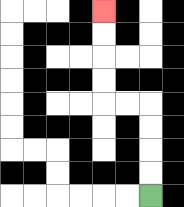{'start': '[6, 8]', 'end': '[4, 0]', 'path_directions': 'U,U,U,U,L,L,U,U,U,U', 'path_coordinates': '[[6, 8], [6, 7], [6, 6], [6, 5], [6, 4], [5, 4], [4, 4], [4, 3], [4, 2], [4, 1], [4, 0]]'}